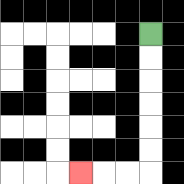{'start': '[6, 1]', 'end': '[3, 7]', 'path_directions': 'D,D,D,D,D,D,L,L,L', 'path_coordinates': '[[6, 1], [6, 2], [6, 3], [6, 4], [6, 5], [6, 6], [6, 7], [5, 7], [4, 7], [3, 7]]'}